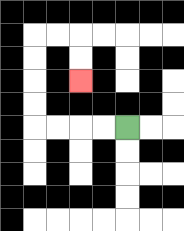{'start': '[5, 5]', 'end': '[3, 3]', 'path_directions': 'L,L,L,L,U,U,U,U,R,R,D,D', 'path_coordinates': '[[5, 5], [4, 5], [3, 5], [2, 5], [1, 5], [1, 4], [1, 3], [1, 2], [1, 1], [2, 1], [3, 1], [3, 2], [3, 3]]'}